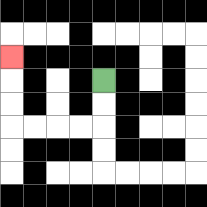{'start': '[4, 3]', 'end': '[0, 2]', 'path_directions': 'D,D,L,L,L,L,U,U,U', 'path_coordinates': '[[4, 3], [4, 4], [4, 5], [3, 5], [2, 5], [1, 5], [0, 5], [0, 4], [0, 3], [0, 2]]'}